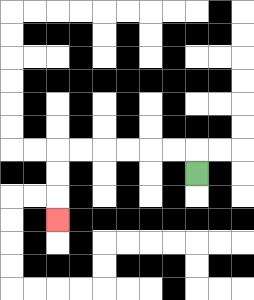{'start': '[8, 7]', 'end': '[2, 9]', 'path_directions': 'U,L,L,L,L,L,L,D,D,D', 'path_coordinates': '[[8, 7], [8, 6], [7, 6], [6, 6], [5, 6], [4, 6], [3, 6], [2, 6], [2, 7], [2, 8], [2, 9]]'}